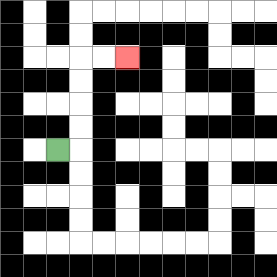{'start': '[2, 6]', 'end': '[5, 2]', 'path_directions': 'R,U,U,U,U,R,R', 'path_coordinates': '[[2, 6], [3, 6], [3, 5], [3, 4], [3, 3], [3, 2], [4, 2], [5, 2]]'}